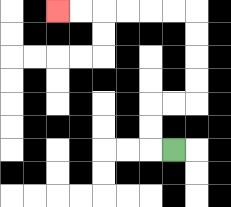{'start': '[7, 6]', 'end': '[2, 0]', 'path_directions': 'L,U,U,R,R,U,U,U,U,L,L,L,L,L,L', 'path_coordinates': '[[7, 6], [6, 6], [6, 5], [6, 4], [7, 4], [8, 4], [8, 3], [8, 2], [8, 1], [8, 0], [7, 0], [6, 0], [5, 0], [4, 0], [3, 0], [2, 0]]'}